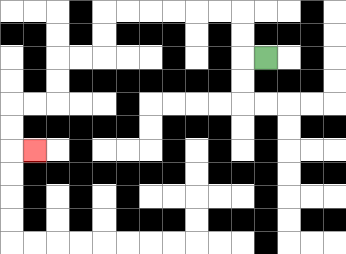{'start': '[11, 2]', 'end': '[1, 6]', 'path_directions': 'L,U,U,L,L,L,L,L,L,D,D,L,L,D,D,L,L,D,D,R', 'path_coordinates': '[[11, 2], [10, 2], [10, 1], [10, 0], [9, 0], [8, 0], [7, 0], [6, 0], [5, 0], [4, 0], [4, 1], [4, 2], [3, 2], [2, 2], [2, 3], [2, 4], [1, 4], [0, 4], [0, 5], [0, 6], [1, 6]]'}